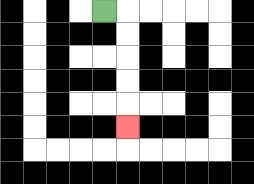{'start': '[4, 0]', 'end': '[5, 5]', 'path_directions': 'R,D,D,D,D,D', 'path_coordinates': '[[4, 0], [5, 0], [5, 1], [5, 2], [5, 3], [5, 4], [5, 5]]'}